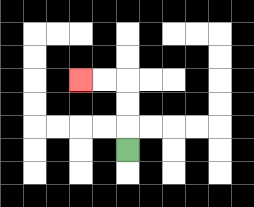{'start': '[5, 6]', 'end': '[3, 3]', 'path_directions': 'U,U,U,L,L', 'path_coordinates': '[[5, 6], [5, 5], [5, 4], [5, 3], [4, 3], [3, 3]]'}